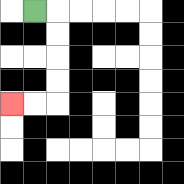{'start': '[1, 0]', 'end': '[0, 4]', 'path_directions': 'R,D,D,D,D,L,L', 'path_coordinates': '[[1, 0], [2, 0], [2, 1], [2, 2], [2, 3], [2, 4], [1, 4], [0, 4]]'}